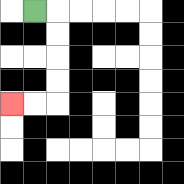{'start': '[1, 0]', 'end': '[0, 4]', 'path_directions': 'R,D,D,D,D,L,L', 'path_coordinates': '[[1, 0], [2, 0], [2, 1], [2, 2], [2, 3], [2, 4], [1, 4], [0, 4]]'}